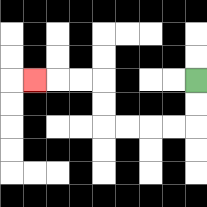{'start': '[8, 3]', 'end': '[1, 3]', 'path_directions': 'D,D,L,L,L,L,U,U,L,L,L', 'path_coordinates': '[[8, 3], [8, 4], [8, 5], [7, 5], [6, 5], [5, 5], [4, 5], [4, 4], [4, 3], [3, 3], [2, 3], [1, 3]]'}